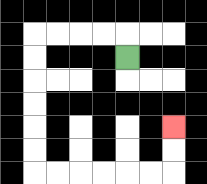{'start': '[5, 2]', 'end': '[7, 5]', 'path_directions': 'U,L,L,L,L,D,D,D,D,D,D,R,R,R,R,R,R,U,U', 'path_coordinates': '[[5, 2], [5, 1], [4, 1], [3, 1], [2, 1], [1, 1], [1, 2], [1, 3], [1, 4], [1, 5], [1, 6], [1, 7], [2, 7], [3, 7], [4, 7], [5, 7], [6, 7], [7, 7], [7, 6], [7, 5]]'}